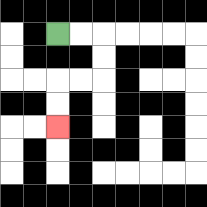{'start': '[2, 1]', 'end': '[2, 5]', 'path_directions': 'R,R,D,D,L,L,D,D', 'path_coordinates': '[[2, 1], [3, 1], [4, 1], [4, 2], [4, 3], [3, 3], [2, 3], [2, 4], [2, 5]]'}